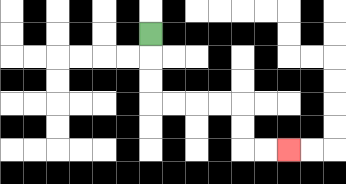{'start': '[6, 1]', 'end': '[12, 6]', 'path_directions': 'D,D,D,R,R,R,R,D,D,R,R', 'path_coordinates': '[[6, 1], [6, 2], [6, 3], [6, 4], [7, 4], [8, 4], [9, 4], [10, 4], [10, 5], [10, 6], [11, 6], [12, 6]]'}